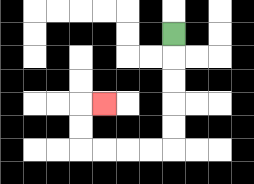{'start': '[7, 1]', 'end': '[4, 4]', 'path_directions': 'D,D,D,D,D,L,L,L,L,U,U,R', 'path_coordinates': '[[7, 1], [7, 2], [7, 3], [7, 4], [7, 5], [7, 6], [6, 6], [5, 6], [4, 6], [3, 6], [3, 5], [3, 4], [4, 4]]'}